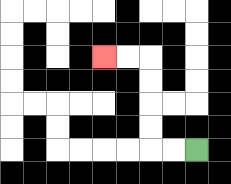{'start': '[8, 6]', 'end': '[4, 2]', 'path_directions': 'L,L,U,U,U,U,L,L', 'path_coordinates': '[[8, 6], [7, 6], [6, 6], [6, 5], [6, 4], [6, 3], [6, 2], [5, 2], [4, 2]]'}